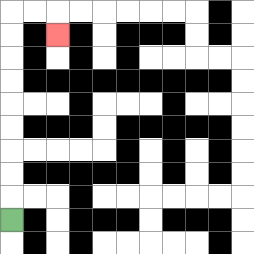{'start': '[0, 9]', 'end': '[2, 1]', 'path_directions': 'U,U,U,U,U,U,U,U,U,R,R,D', 'path_coordinates': '[[0, 9], [0, 8], [0, 7], [0, 6], [0, 5], [0, 4], [0, 3], [0, 2], [0, 1], [0, 0], [1, 0], [2, 0], [2, 1]]'}